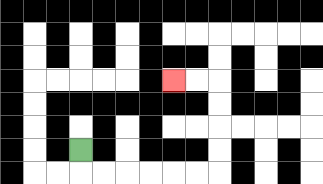{'start': '[3, 6]', 'end': '[7, 3]', 'path_directions': 'D,R,R,R,R,R,R,U,U,U,U,L,L', 'path_coordinates': '[[3, 6], [3, 7], [4, 7], [5, 7], [6, 7], [7, 7], [8, 7], [9, 7], [9, 6], [9, 5], [9, 4], [9, 3], [8, 3], [7, 3]]'}